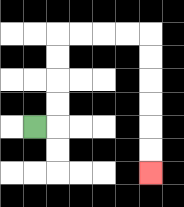{'start': '[1, 5]', 'end': '[6, 7]', 'path_directions': 'R,U,U,U,U,R,R,R,R,D,D,D,D,D,D', 'path_coordinates': '[[1, 5], [2, 5], [2, 4], [2, 3], [2, 2], [2, 1], [3, 1], [4, 1], [5, 1], [6, 1], [6, 2], [6, 3], [6, 4], [6, 5], [6, 6], [6, 7]]'}